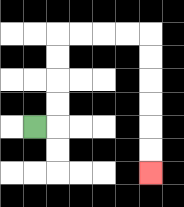{'start': '[1, 5]', 'end': '[6, 7]', 'path_directions': 'R,U,U,U,U,R,R,R,R,D,D,D,D,D,D', 'path_coordinates': '[[1, 5], [2, 5], [2, 4], [2, 3], [2, 2], [2, 1], [3, 1], [4, 1], [5, 1], [6, 1], [6, 2], [6, 3], [6, 4], [6, 5], [6, 6], [6, 7]]'}